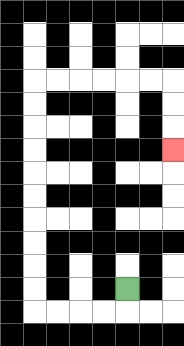{'start': '[5, 12]', 'end': '[7, 6]', 'path_directions': 'D,L,L,L,L,U,U,U,U,U,U,U,U,U,U,R,R,R,R,R,R,D,D,D', 'path_coordinates': '[[5, 12], [5, 13], [4, 13], [3, 13], [2, 13], [1, 13], [1, 12], [1, 11], [1, 10], [1, 9], [1, 8], [1, 7], [1, 6], [1, 5], [1, 4], [1, 3], [2, 3], [3, 3], [4, 3], [5, 3], [6, 3], [7, 3], [7, 4], [7, 5], [7, 6]]'}